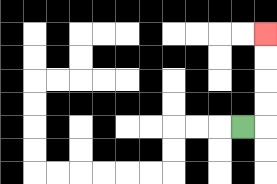{'start': '[10, 5]', 'end': '[11, 1]', 'path_directions': 'R,U,U,U,U', 'path_coordinates': '[[10, 5], [11, 5], [11, 4], [11, 3], [11, 2], [11, 1]]'}